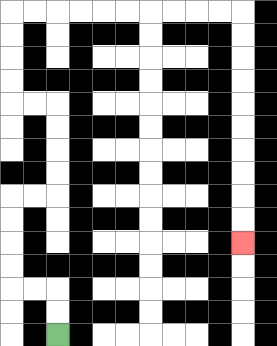{'start': '[2, 14]', 'end': '[10, 10]', 'path_directions': 'U,U,L,L,U,U,U,U,R,R,U,U,U,U,L,L,U,U,U,U,R,R,R,R,R,R,R,R,R,R,D,D,D,D,D,D,D,D,D,D', 'path_coordinates': '[[2, 14], [2, 13], [2, 12], [1, 12], [0, 12], [0, 11], [0, 10], [0, 9], [0, 8], [1, 8], [2, 8], [2, 7], [2, 6], [2, 5], [2, 4], [1, 4], [0, 4], [0, 3], [0, 2], [0, 1], [0, 0], [1, 0], [2, 0], [3, 0], [4, 0], [5, 0], [6, 0], [7, 0], [8, 0], [9, 0], [10, 0], [10, 1], [10, 2], [10, 3], [10, 4], [10, 5], [10, 6], [10, 7], [10, 8], [10, 9], [10, 10]]'}